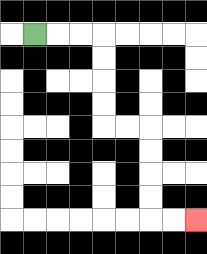{'start': '[1, 1]', 'end': '[8, 9]', 'path_directions': 'R,R,R,D,D,D,D,R,R,D,D,D,D,R,R', 'path_coordinates': '[[1, 1], [2, 1], [3, 1], [4, 1], [4, 2], [4, 3], [4, 4], [4, 5], [5, 5], [6, 5], [6, 6], [6, 7], [6, 8], [6, 9], [7, 9], [8, 9]]'}